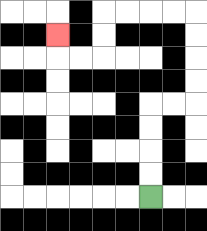{'start': '[6, 8]', 'end': '[2, 1]', 'path_directions': 'U,U,U,U,R,R,U,U,U,U,L,L,L,L,D,D,L,L,U', 'path_coordinates': '[[6, 8], [6, 7], [6, 6], [6, 5], [6, 4], [7, 4], [8, 4], [8, 3], [8, 2], [8, 1], [8, 0], [7, 0], [6, 0], [5, 0], [4, 0], [4, 1], [4, 2], [3, 2], [2, 2], [2, 1]]'}